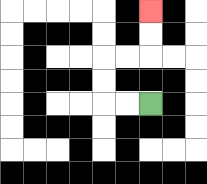{'start': '[6, 4]', 'end': '[6, 0]', 'path_directions': 'L,L,U,U,R,R,U,U', 'path_coordinates': '[[6, 4], [5, 4], [4, 4], [4, 3], [4, 2], [5, 2], [6, 2], [6, 1], [6, 0]]'}